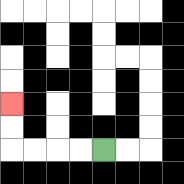{'start': '[4, 6]', 'end': '[0, 4]', 'path_directions': 'L,L,L,L,U,U', 'path_coordinates': '[[4, 6], [3, 6], [2, 6], [1, 6], [0, 6], [0, 5], [0, 4]]'}